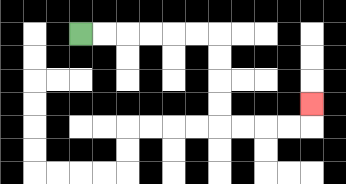{'start': '[3, 1]', 'end': '[13, 4]', 'path_directions': 'R,R,R,R,R,R,D,D,D,D,R,R,R,R,U', 'path_coordinates': '[[3, 1], [4, 1], [5, 1], [6, 1], [7, 1], [8, 1], [9, 1], [9, 2], [9, 3], [9, 4], [9, 5], [10, 5], [11, 5], [12, 5], [13, 5], [13, 4]]'}